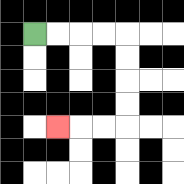{'start': '[1, 1]', 'end': '[2, 5]', 'path_directions': 'R,R,R,R,D,D,D,D,L,L,L', 'path_coordinates': '[[1, 1], [2, 1], [3, 1], [4, 1], [5, 1], [5, 2], [5, 3], [5, 4], [5, 5], [4, 5], [3, 5], [2, 5]]'}